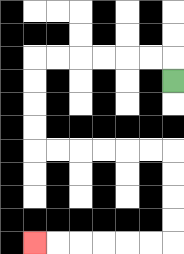{'start': '[7, 3]', 'end': '[1, 10]', 'path_directions': 'U,L,L,L,L,L,L,D,D,D,D,R,R,R,R,R,R,D,D,D,D,L,L,L,L,L,L', 'path_coordinates': '[[7, 3], [7, 2], [6, 2], [5, 2], [4, 2], [3, 2], [2, 2], [1, 2], [1, 3], [1, 4], [1, 5], [1, 6], [2, 6], [3, 6], [4, 6], [5, 6], [6, 6], [7, 6], [7, 7], [7, 8], [7, 9], [7, 10], [6, 10], [5, 10], [4, 10], [3, 10], [2, 10], [1, 10]]'}